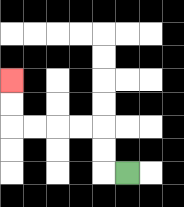{'start': '[5, 7]', 'end': '[0, 3]', 'path_directions': 'L,U,U,L,L,L,L,U,U', 'path_coordinates': '[[5, 7], [4, 7], [4, 6], [4, 5], [3, 5], [2, 5], [1, 5], [0, 5], [0, 4], [0, 3]]'}